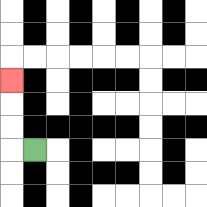{'start': '[1, 6]', 'end': '[0, 3]', 'path_directions': 'L,U,U,U', 'path_coordinates': '[[1, 6], [0, 6], [0, 5], [0, 4], [0, 3]]'}